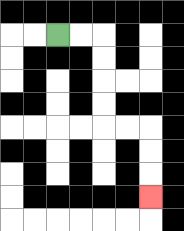{'start': '[2, 1]', 'end': '[6, 8]', 'path_directions': 'R,R,D,D,D,D,R,R,D,D,D', 'path_coordinates': '[[2, 1], [3, 1], [4, 1], [4, 2], [4, 3], [4, 4], [4, 5], [5, 5], [6, 5], [6, 6], [6, 7], [6, 8]]'}